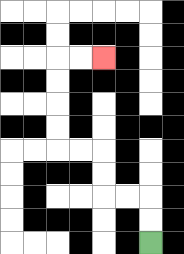{'start': '[6, 10]', 'end': '[4, 2]', 'path_directions': 'U,U,L,L,U,U,L,L,U,U,U,U,R,R', 'path_coordinates': '[[6, 10], [6, 9], [6, 8], [5, 8], [4, 8], [4, 7], [4, 6], [3, 6], [2, 6], [2, 5], [2, 4], [2, 3], [2, 2], [3, 2], [4, 2]]'}